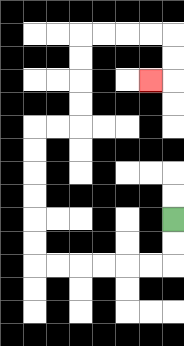{'start': '[7, 9]', 'end': '[6, 3]', 'path_directions': 'D,D,L,L,L,L,L,L,U,U,U,U,U,U,R,R,U,U,U,U,R,R,R,R,D,D,L', 'path_coordinates': '[[7, 9], [7, 10], [7, 11], [6, 11], [5, 11], [4, 11], [3, 11], [2, 11], [1, 11], [1, 10], [1, 9], [1, 8], [1, 7], [1, 6], [1, 5], [2, 5], [3, 5], [3, 4], [3, 3], [3, 2], [3, 1], [4, 1], [5, 1], [6, 1], [7, 1], [7, 2], [7, 3], [6, 3]]'}